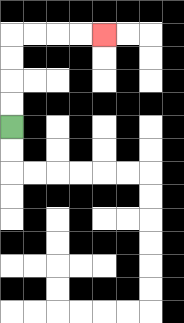{'start': '[0, 5]', 'end': '[4, 1]', 'path_directions': 'U,U,U,U,R,R,R,R', 'path_coordinates': '[[0, 5], [0, 4], [0, 3], [0, 2], [0, 1], [1, 1], [2, 1], [3, 1], [4, 1]]'}